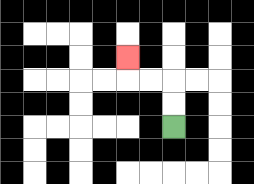{'start': '[7, 5]', 'end': '[5, 2]', 'path_directions': 'U,U,L,L,U', 'path_coordinates': '[[7, 5], [7, 4], [7, 3], [6, 3], [5, 3], [5, 2]]'}